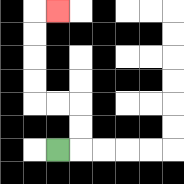{'start': '[2, 6]', 'end': '[2, 0]', 'path_directions': 'R,U,U,L,L,U,U,U,U,R', 'path_coordinates': '[[2, 6], [3, 6], [3, 5], [3, 4], [2, 4], [1, 4], [1, 3], [1, 2], [1, 1], [1, 0], [2, 0]]'}